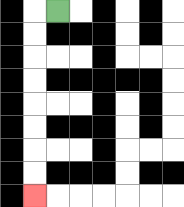{'start': '[2, 0]', 'end': '[1, 8]', 'path_directions': 'L,D,D,D,D,D,D,D,D', 'path_coordinates': '[[2, 0], [1, 0], [1, 1], [1, 2], [1, 3], [1, 4], [1, 5], [1, 6], [1, 7], [1, 8]]'}